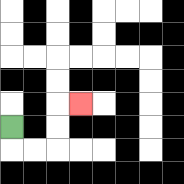{'start': '[0, 5]', 'end': '[3, 4]', 'path_directions': 'D,R,R,U,U,R', 'path_coordinates': '[[0, 5], [0, 6], [1, 6], [2, 6], [2, 5], [2, 4], [3, 4]]'}